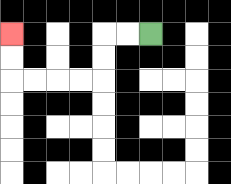{'start': '[6, 1]', 'end': '[0, 1]', 'path_directions': 'L,L,D,D,L,L,L,L,U,U', 'path_coordinates': '[[6, 1], [5, 1], [4, 1], [4, 2], [4, 3], [3, 3], [2, 3], [1, 3], [0, 3], [0, 2], [0, 1]]'}